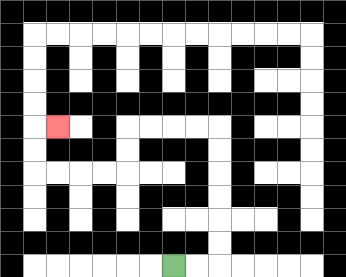{'start': '[7, 11]', 'end': '[2, 5]', 'path_directions': 'R,R,U,U,U,U,U,U,L,L,L,L,D,D,L,L,L,L,U,U,R', 'path_coordinates': '[[7, 11], [8, 11], [9, 11], [9, 10], [9, 9], [9, 8], [9, 7], [9, 6], [9, 5], [8, 5], [7, 5], [6, 5], [5, 5], [5, 6], [5, 7], [4, 7], [3, 7], [2, 7], [1, 7], [1, 6], [1, 5], [2, 5]]'}